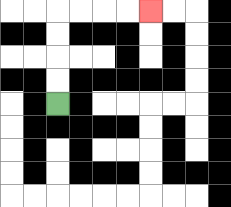{'start': '[2, 4]', 'end': '[6, 0]', 'path_directions': 'U,U,U,U,R,R,R,R', 'path_coordinates': '[[2, 4], [2, 3], [2, 2], [2, 1], [2, 0], [3, 0], [4, 0], [5, 0], [6, 0]]'}